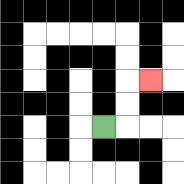{'start': '[4, 5]', 'end': '[6, 3]', 'path_directions': 'R,U,U,R', 'path_coordinates': '[[4, 5], [5, 5], [5, 4], [5, 3], [6, 3]]'}